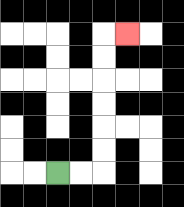{'start': '[2, 7]', 'end': '[5, 1]', 'path_directions': 'R,R,U,U,U,U,U,U,R', 'path_coordinates': '[[2, 7], [3, 7], [4, 7], [4, 6], [4, 5], [4, 4], [4, 3], [4, 2], [4, 1], [5, 1]]'}